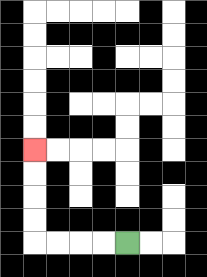{'start': '[5, 10]', 'end': '[1, 6]', 'path_directions': 'L,L,L,L,U,U,U,U', 'path_coordinates': '[[5, 10], [4, 10], [3, 10], [2, 10], [1, 10], [1, 9], [1, 8], [1, 7], [1, 6]]'}